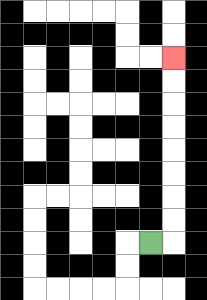{'start': '[6, 10]', 'end': '[7, 2]', 'path_directions': 'R,U,U,U,U,U,U,U,U', 'path_coordinates': '[[6, 10], [7, 10], [7, 9], [7, 8], [7, 7], [7, 6], [7, 5], [7, 4], [7, 3], [7, 2]]'}